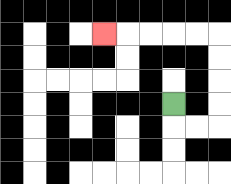{'start': '[7, 4]', 'end': '[4, 1]', 'path_directions': 'D,R,R,U,U,U,U,L,L,L,L,L', 'path_coordinates': '[[7, 4], [7, 5], [8, 5], [9, 5], [9, 4], [9, 3], [9, 2], [9, 1], [8, 1], [7, 1], [6, 1], [5, 1], [4, 1]]'}